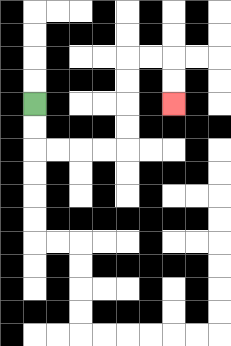{'start': '[1, 4]', 'end': '[7, 4]', 'path_directions': 'D,D,R,R,R,R,U,U,U,U,R,R,D,D', 'path_coordinates': '[[1, 4], [1, 5], [1, 6], [2, 6], [3, 6], [4, 6], [5, 6], [5, 5], [5, 4], [5, 3], [5, 2], [6, 2], [7, 2], [7, 3], [7, 4]]'}